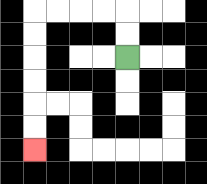{'start': '[5, 2]', 'end': '[1, 6]', 'path_directions': 'U,U,L,L,L,L,D,D,D,D,D,D', 'path_coordinates': '[[5, 2], [5, 1], [5, 0], [4, 0], [3, 0], [2, 0], [1, 0], [1, 1], [1, 2], [1, 3], [1, 4], [1, 5], [1, 6]]'}